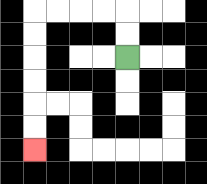{'start': '[5, 2]', 'end': '[1, 6]', 'path_directions': 'U,U,L,L,L,L,D,D,D,D,D,D', 'path_coordinates': '[[5, 2], [5, 1], [5, 0], [4, 0], [3, 0], [2, 0], [1, 0], [1, 1], [1, 2], [1, 3], [1, 4], [1, 5], [1, 6]]'}